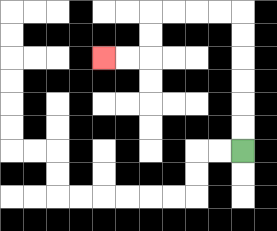{'start': '[10, 6]', 'end': '[4, 2]', 'path_directions': 'U,U,U,U,U,U,L,L,L,L,D,D,L,L', 'path_coordinates': '[[10, 6], [10, 5], [10, 4], [10, 3], [10, 2], [10, 1], [10, 0], [9, 0], [8, 0], [7, 0], [6, 0], [6, 1], [6, 2], [5, 2], [4, 2]]'}